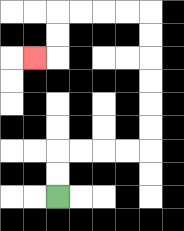{'start': '[2, 8]', 'end': '[1, 2]', 'path_directions': 'U,U,R,R,R,R,U,U,U,U,U,U,L,L,L,L,D,D,L', 'path_coordinates': '[[2, 8], [2, 7], [2, 6], [3, 6], [4, 6], [5, 6], [6, 6], [6, 5], [6, 4], [6, 3], [6, 2], [6, 1], [6, 0], [5, 0], [4, 0], [3, 0], [2, 0], [2, 1], [2, 2], [1, 2]]'}